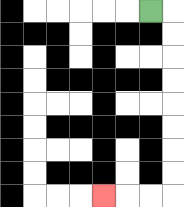{'start': '[6, 0]', 'end': '[4, 8]', 'path_directions': 'R,D,D,D,D,D,D,D,D,L,L,L', 'path_coordinates': '[[6, 0], [7, 0], [7, 1], [7, 2], [7, 3], [7, 4], [7, 5], [7, 6], [7, 7], [7, 8], [6, 8], [5, 8], [4, 8]]'}